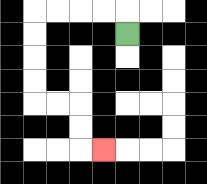{'start': '[5, 1]', 'end': '[4, 6]', 'path_directions': 'U,L,L,L,L,D,D,D,D,R,R,D,D,R', 'path_coordinates': '[[5, 1], [5, 0], [4, 0], [3, 0], [2, 0], [1, 0], [1, 1], [1, 2], [1, 3], [1, 4], [2, 4], [3, 4], [3, 5], [3, 6], [4, 6]]'}